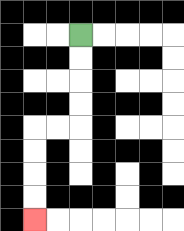{'start': '[3, 1]', 'end': '[1, 9]', 'path_directions': 'D,D,D,D,L,L,D,D,D,D', 'path_coordinates': '[[3, 1], [3, 2], [3, 3], [3, 4], [3, 5], [2, 5], [1, 5], [1, 6], [1, 7], [1, 8], [1, 9]]'}